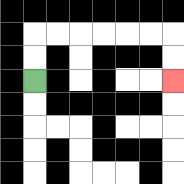{'start': '[1, 3]', 'end': '[7, 3]', 'path_directions': 'U,U,R,R,R,R,R,R,D,D', 'path_coordinates': '[[1, 3], [1, 2], [1, 1], [2, 1], [3, 1], [4, 1], [5, 1], [6, 1], [7, 1], [7, 2], [7, 3]]'}